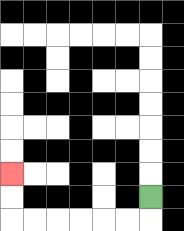{'start': '[6, 8]', 'end': '[0, 7]', 'path_directions': 'D,L,L,L,L,L,L,U,U', 'path_coordinates': '[[6, 8], [6, 9], [5, 9], [4, 9], [3, 9], [2, 9], [1, 9], [0, 9], [0, 8], [0, 7]]'}